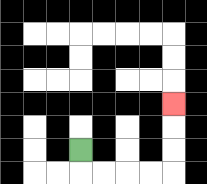{'start': '[3, 6]', 'end': '[7, 4]', 'path_directions': 'D,R,R,R,R,U,U,U', 'path_coordinates': '[[3, 6], [3, 7], [4, 7], [5, 7], [6, 7], [7, 7], [7, 6], [7, 5], [7, 4]]'}